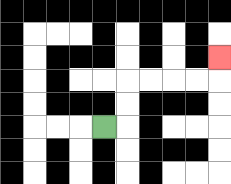{'start': '[4, 5]', 'end': '[9, 2]', 'path_directions': 'R,U,U,R,R,R,R,U', 'path_coordinates': '[[4, 5], [5, 5], [5, 4], [5, 3], [6, 3], [7, 3], [8, 3], [9, 3], [9, 2]]'}